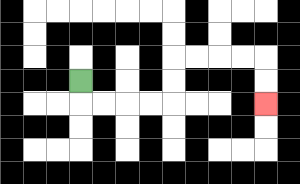{'start': '[3, 3]', 'end': '[11, 4]', 'path_directions': 'D,R,R,R,R,U,U,R,R,R,R,D,D', 'path_coordinates': '[[3, 3], [3, 4], [4, 4], [5, 4], [6, 4], [7, 4], [7, 3], [7, 2], [8, 2], [9, 2], [10, 2], [11, 2], [11, 3], [11, 4]]'}